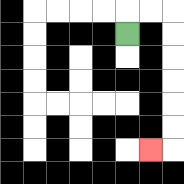{'start': '[5, 1]', 'end': '[6, 6]', 'path_directions': 'U,R,R,D,D,D,D,D,D,L', 'path_coordinates': '[[5, 1], [5, 0], [6, 0], [7, 0], [7, 1], [7, 2], [7, 3], [7, 4], [7, 5], [7, 6], [6, 6]]'}